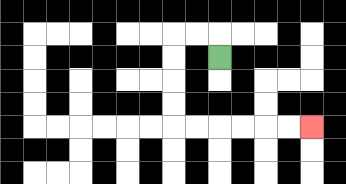{'start': '[9, 2]', 'end': '[13, 5]', 'path_directions': 'U,L,L,D,D,D,D,R,R,R,R,R,R', 'path_coordinates': '[[9, 2], [9, 1], [8, 1], [7, 1], [7, 2], [7, 3], [7, 4], [7, 5], [8, 5], [9, 5], [10, 5], [11, 5], [12, 5], [13, 5]]'}